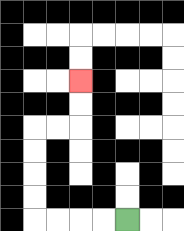{'start': '[5, 9]', 'end': '[3, 3]', 'path_directions': 'L,L,L,L,U,U,U,U,R,R,U,U', 'path_coordinates': '[[5, 9], [4, 9], [3, 9], [2, 9], [1, 9], [1, 8], [1, 7], [1, 6], [1, 5], [2, 5], [3, 5], [3, 4], [3, 3]]'}